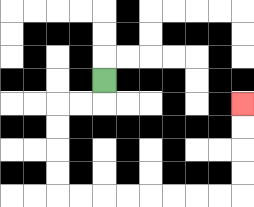{'start': '[4, 3]', 'end': '[10, 4]', 'path_directions': 'D,L,L,D,D,D,D,R,R,R,R,R,R,R,R,U,U,U,U', 'path_coordinates': '[[4, 3], [4, 4], [3, 4], [2, 4], [2, 5], [2, 6], [2, 7], [2, 8], [3, 8], [4, 8], [5, 8], [6, 8], [7, 8], [8, 8], [9, 8], [10, 8], [10, 7], [10, 6], [10, 5], [10, 4]]'}